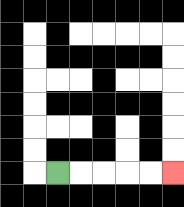{'start': '[2, 7]', 'end': '[7, 7]', 'path_directions': 'R,R,R,R,R', 'path_coordinates': '[[2, 7], [3, 7], [4, 7], [5, 7], [6, 7], [7, 7]]'}